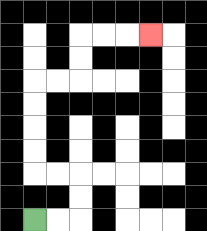{'start': '[1, 9]', 'end': '[6, 1]', 'path_directions': 'R,R,U,U,L,L,U,U,U,U,R,R,U,U,R,R,R', 'path_coordinates': '[[1, 9], [2, 9], [3, 9], [3, 8], [3, 7], [2, 7], [1, 7], [1, 6], [1, 5], [1, 4], [1, 3], [2, 3], [3, 3], [3, 2], [3, 1], [4, 1], [5, 1], [6, 1]]'}